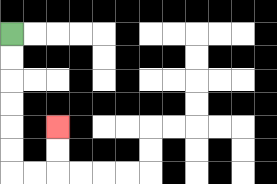{'start': '[0, 1]', 'end': '[2, 5]', 'path_directions': 'D,D,D,D,D,D,R,R,U,U', 'path_coordinates': '[[0, 1], [0, 2], [0, 3], [0, 4], [0, 5], [0, 6], [0, 7], [1, 7], [2, 7], [2, 6], [2, 5]]'}